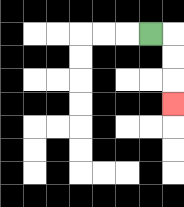{'start': '[6, 1]', 'end': '[7, 4]', 'path_directions': 'R,D,D,D', 'path_coordinates': '[[6, 1], [7, 1], [7, 2], [7, 3], [7, 4]]'}